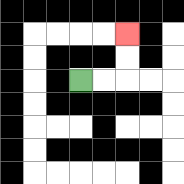{'start': '[3, 3]', 'end': '[5, 1]', 'path_directions': 'R,R,U,U', 'path_coordinates': '[[3, 3], [4, 3], [5, 3], [5, 2], [5, 1]]'}